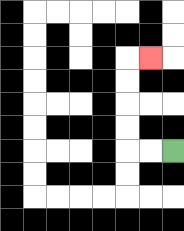{'start': '[7, 6]', 'end': '[6, 2]', 'path_directions': 'L,L,U,U,U,U,R', 'path_coordinates': '[[7, 6], [6, 6], [5, 6], [5, 5], [5, 4], [5, 3], [5, 2], [6, 2]]'}